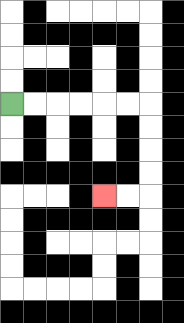{'start': '[0, 4]', 'end': '[4, 8]', 'path_directions': 'R,R,R,R,R,R,D,D,D,D,L,L', 'path_coordinates': '[[0, 4], [1, 4], [2, 4], [3, 4], [4, 4], [5, 4], [6, 4], [6, 5], [6, 6], [6, 7], [6, 8], [5, 8], [4, 8]]'}